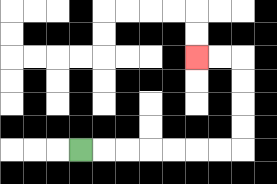{'start': '[3, 6]', 'end': '[8, 2]', 'path_directions': 'R,R,R,R,R,R,R,U,U,U,U,L,L', 'path_coordinates': '[[3, 6], [4, 6], [5, 6], [6, 6], [7, 6], [8, 6], [9, 6], [10, 6], [10, 5], [10, 4], [10, 3], [10, 2], [9, 2], [8, 2]]'}